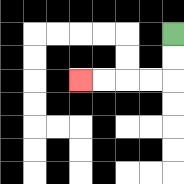{'start': '[7, 1]', 'end': '[3, 3]', 'path_directions': 'D,D,L,L,L,L', 'path_coordinates': '[[7, 1], [7, 2], [7, 3], [6, 3], [5, 3], [4, 3], [3, 3]]'}